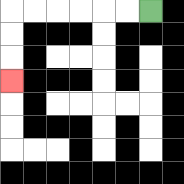{'start': '[6, 0]', 'end': '[0, 3]', 'path_directions': 'L,L,L,L,L,L,D,D,D', 'path_coordinates': '[[6, 0], [5, 0], [4, 0], [3, 0], [2, 0], [1, 0], [0, 0], [0, 1], [0, 2], [0, 3]]'}